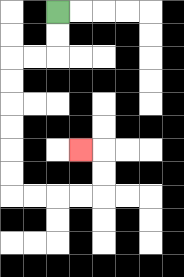{'start': '[2, 0]', 'end': '[3, 6]', 'path_directions': 'D,D,L,L,D,D,D,D,D,D,R,R,R,R,U,U,L', 'path_coordinates': '[[2, 0], [2, 1], [2, 2], [1, 2], [0, 2], [0, 3], [0, 4], [0, 5], [0, 6], [0, 7], [0, 8], [1, 8], [2, 8], [3, 8], [4, 8], [4, 7], [4, 6], [3, 6]]'}